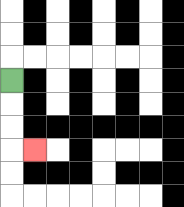{'start': '[0, 3]', 'end': '[1, 6]', 'path_directions': 'D,D,D,R', 'path_coordinates': '[[0, 3], [0, 4], [0, 5], [0, 6], [1, 6]]'}